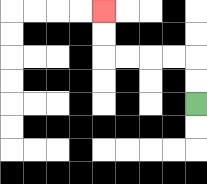{'start': '[8, 4]', 'end': '[4, 0]', 'path_directions': 'U,U,L,L,L,L,U,U', 'path_coordinates': '[[8, 4], [8, 3], [8, 2], [7, 2], [6, 2], [5, 2], [4, 2], [4, 1], [4, 0]]'}